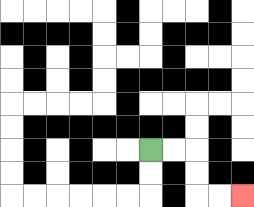{'start': '[6, 6]', 'end': '[10, 8]', 'path_directions': 'R,R,D,D,R,R', 'path_coordinates': '[[6, 6], [7, 6], [8, 6], [8, 7], [8, 8], [9, 8], [10, 8]]'}